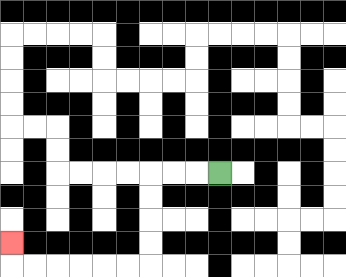{'start': '[9, 7]', 'end': '[0, 10]', 'path_directions': 'L,L,L,D,D,D,D,L,L,L,L,L,L,U', 'path_coordinates': '[[9, 7], [8, 7], [7, 7], [6, 7], [6, 8], [6, 9], [6, 10], [6, 11], [5, 11], [4, 11], [3, 11], [2, 11], [1, 11], [0, 11], [0, 10]]'}